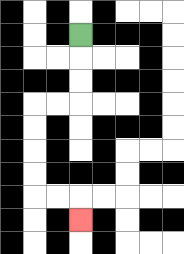{'start': '[3, 1]', 'end': '[3, 9]', 'path_directions': 'D,D,D,L,L,D,D,D,D,R,R,D', 'path_coordinates': '[[3, 1], [3, 2], [3, 3], [3, 4], [2, 4], [1, 4], [1, 5], [1, 6], [1, 7], [1, 8], [2, 8], [3, 8], [3, 9]]'}